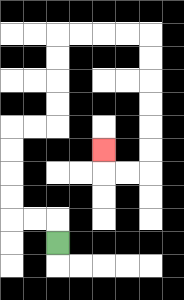{'start': '[2, 10]', 'end': '[4, 6]', 'path_directions': 'U,L,L,U,U,U,U,R,R,U,U,U,U,R,R,R,R,D,D,D,D,D,D,L,L,U', 'path_coordinates': '[[2, 10], [2, 9], [1, 9], [0, 9], [0, 8], [0, 7], [0, 6], [0, 5], [1, 5], [2, 5], [2, 4], [2, 3], [2, 2], [2, 1], [3, 1], [4, 1], [5, 1], [6, 1], [6, 2], [6, 3], [6, 4], [6, 5], [6, 6], [6, 7], [5, 7], [4, 7], [4, 6]]'}